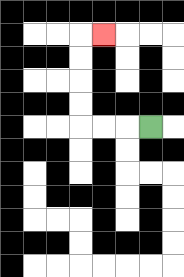{'start': '[6, 5]', 'end': '[4, 1]', 'path_directions': 'L,L,L,U,U,U,U,R', 'path_coordinates': '[[6, 5], [5, 5], [4, 5], [3, 5], [3, 4], [3, 3], [3, 2], [3, 1], [4, 1]]'}